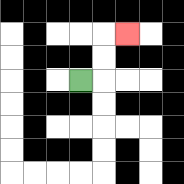{'start': '[3, 3]', 'end': '[5, 1]', 'path_directions': 'R,U,U,R', 'path_coordinates': '[[3, 3], [4, 3], [4, 2], [4, 1], [5, 1]]'}